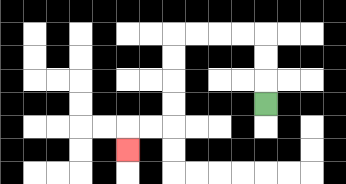{'start': '[11, 4]', 'end': '[5, 6]', 'path_directions': 'U,U,U,L,L,L,L,D,D,D,D,L,L,D', 'path_coordinates': '[[11, 4], [11, 3], [11, 2], [11, 1], [10, 1], [9, 1], [8, 1], [7, 1], [7, 2], [7, 3], [7, 4], [7, 5], [6, 5], [5, 5], [5, 6]]'}